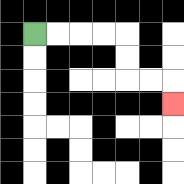{'start': '[1, 1]', 'end': '[7, 4]', 'path_directions': 'R,R,R,R,D,D,R,R,D', 'path_coordinates': '[[1, 1], [2, 1], [3, 1], [4, 1], [5, 1], [5, 2], [5, 3], [6, 3], [7, 3], [7, 4]]'}